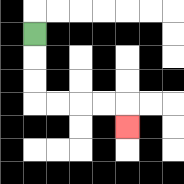{'start': '[1, 1]', 'end': '[5, 5]', 'path_directions': 'D,D,D,R,R,R,R,D', 'path_coordinates': '[[1, 1], [1, 2], [1, 3], [1, 4], [2, 4], [3, 4], [4, 4], [5, 4], [5, 5]]'}